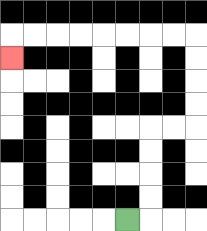{'start': '[5, 9]', 'end': '[0, 2]', 'path_directions': 'R,U,U,U,U,R,R,U,U,U,U,L,L,L,L,L,L,L,L,D', 'path_coordinates': '[[5, 9], [6, 9], [6, 8], [6, 7], [6, 6], [6, 5], [7, 5], [8, 5], [8, 4], [8, 3], [8, 2], [8, 1], [7, 1], [6, 1], [5, 1], [4, 1], [3, 1], [2, 1], [1, 1], [0, 1], [0, 2]]'}